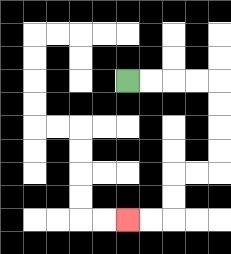{'start': '[5, 3]', 'end': '[5, 9]', 'path_directions': 'R,R,R,R,D,D,D,D,L,L,D,D,L,L', 'path_coordinates': '[[5, 3], [6, 3], [7, 3], [8, 3], [9, 3], [9, 4], [9, 5], [9, 6], [9, 7], [8, 7], [7, 7], [7, 8], [7, 9], [6, 9], [5, 9]]'}